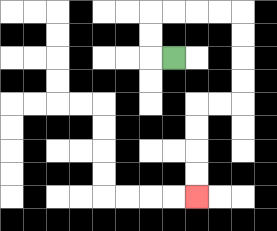{'start': '[7, 2]', 'end': '[8, 8]', 'path_directions': 'L,U,U,R,R,R,R,D,D,D,D,L,L,D,D,D,D', 'path_coordinates': '[[7, 2], [6, 2], [6, 1], [6, 0], [7, 0], [8, 0], [9, 0], [10, 0], [10, 1], [10, 2], [10, 3], [10, 4], [9, 4], [8, 4], [8, 5], [8, 6], [8, 7], [8, 8]]'}